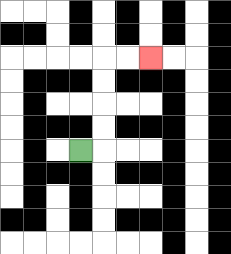{'start': '[3, 6]', 'end': '[6, 2]', 'path_directions': 'R,U,U,U,U,R,R', 'path_coordinates': '[[3, 6], [4, 6], [4, 5], [4, 4], [4, 3], [4, 2], [5, 2], [6, 2]]'}